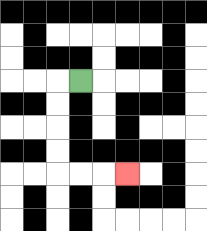{'start': '[3, 3]', 'end': '[5, 7]', 'path_directions': 'L,D,D,D,D,R,R,R', 'path_coordinates': '[[3, 3], [2, 3], [2, 4], [2, 5], [2, 6], [2, 7], [3, 7], [4, 7], [5, 7]]'}